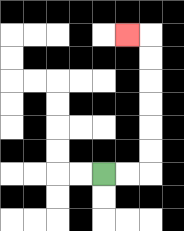{'start': '[4, 7]', 'end': '[5, 1]', 'path_directions': 'R,R,U,U,U,U,U,U,L', 'path_coordinates': '[[4, 7], [5, 7], [6, 7], [6, 6], [6, 5], [6, 4], [6, 3], [6, 2], [6, 1], [5, 1]]'}